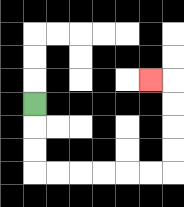{'start': '[1, 4]', 'end': '[6, 3]', 'path_directions': 'D,D,D,R,R,R,R,R,R,U,U,U,U,L', 'path_coordinates': '[[1, 4], [1, 5], [1, 6], [1, 7], [2, 7], [3, 7], [4, 7], [5, 7], [6, 7], [7, 7], [7, 6], [7, 5], [7, 4], [7, 3], [6, 3]]'}